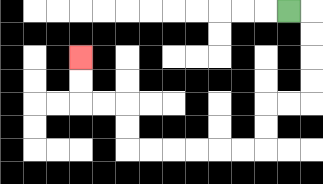{'start': '[12, 0]', 'end': '[3, 2]', 'path_directions': 'R,D,D,D,D,L,L,D,D,L,L,L,L,L,L,U,U,L,L,U,U', 'path_coordinates': '[[12, 0], [13, 0], [13, 1], [13, 2], [13, 3], [13, 4], [12, 4], [11, 4], [11, 5], [11, 6], [10, 6], [9, 6], [8, 6], [7, 6], [6, 6], [5, 6], [5, 5], [5, 4], [4, 4], [3, 4], [3, 3], [3, 2]]'}